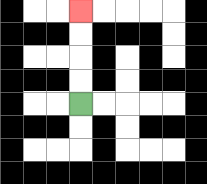{'start': '[3, 4]', 'end': '[3, 0]', 'path_directions': 'U,U,U,U', 'path_coordinates': '[[3, 4], [3, 3], [3, 2], [3, 1], [3, 0]]'}